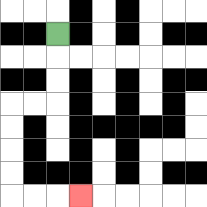{'start': '[2, 1]', 'end': '[3, 8]', 'path_directions': 'D,D,D,L,L,D,D,D,D,R,R,R', 'path_coordinates': '[[2, 1], [2, 2], [2, 3], [2, 4], [1, 4], [0, 4], [0, 5], [0, 6], [0, 7], [0, 8], [1, 8], [2, 8], [3, 8]]'}